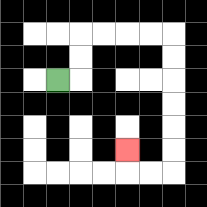{'start': '[2, 3]', 'end': '[5, 6]', 'path_directions': 'R,U,U,R,R,R,R,D,D,D,D,D,D,L,L,U', 'path_coordinates': '[[2, 3], [3, 3], [3, 2], [3, 1], [4, 1], [5, 1], [6, 1], [7, 1], [7, 2], [7, 3], [7, 4], [7, 5], [7, 6], [7, 7], [6, 7], [5, 7], [5, 6]]'}